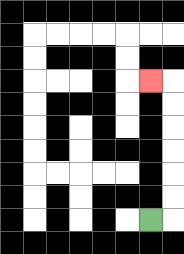{'start': '[6, 9]', 'end': '[6, 3]', 'path_directions': 'R,U,U,U,U,U,U,L', 'path_coordinates': '[[6, 9], [7, 9], [7, 8], [7, 7], [7, 6], [7, 5], [7, 4], [7, 3], [6, 3]]'}